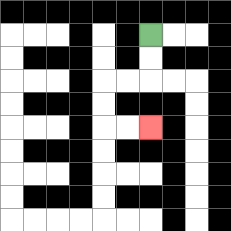{'start': '[6, 1]', 'end': '[6, 5]', 'path_directions': 'D,D,L,L,D,D,R,R', 'path_coordinates': '[[6, 1], [6, 2], [6, 3], [5, 3], [4, 3], [4, 4], [4, 5], [5, 5], [6, 5]]'}